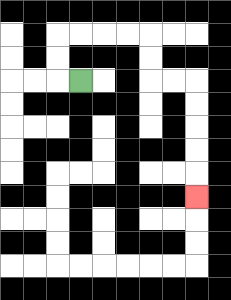{'start': '[3, 3]', 'end': '[8, 8]', 'path_directions': 'L,U,U,R,R,R,R,D,D,R,R,D,D,D,D,D', 'path_coordinates': '[[3, 3], [2, 3], [2, 2], [2, 1], [3, 1], [4, 1], [5, 1], [6, 1], [6, 2], [6, 3], [7, 3], [8, 3], [8, 4], [8, 5], [8, 6], [8, 7], [8, 8]]'}